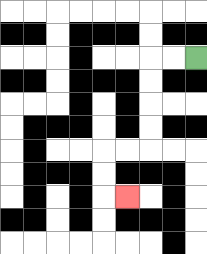{'start': '[8, 2]', 'end': '[5, 8]', 'path_directions': 'L,L,D,D,D,D,L,L,D,D,R', 'path_coordinates': '[[8, 2], [7, 2], [6, 2], [6, 3], [6, 4], [6, 5], [6, 6], [5, 6], [4, 6], [4, 7], [4, 8], [5, 8]]'}